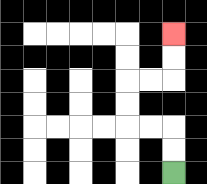{'start': '[7, 7]', 'end': '[7, 1]', 'path_directions': 'U,U,L,L,U,U,R,R,U,U', 'path_coordinates': '[[7, 7], [7, 6], [7, 5], [6, 5], [5, 5], [5, 4], [5, 3], [6, 3], [7, 3], [7, 2], [7, 1]]'}